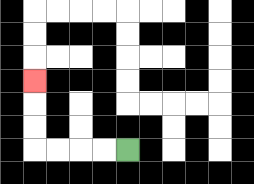{'start': '[5, 6]', 'end': '[1, 3]', 'path_directions': 'L,L,L,L,U,U,U', 'path_coordinates': '[[5, 6], [4, 6], [3, 6], [2, 6], [1, 6], [1, 5], [1, 4], [1, 3]]'}